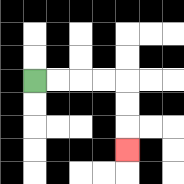{'start': '[1, 3]', 'end': '[5, 6]', 'path_directions': 'R,R,R,R,D,D,D', 'path_coordinates': '[[1, 3], [2, 3], [3, 3], [4, 3], [5, 3], [5, 4], [5, 5], [5, 6]]'}